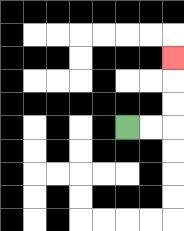{'start': '[5, 5]', 'end': '[7, 2]', 'path_directions': 'R,R,U,U,U', 'path_coordinates': '[[5, 5], [6, 5], [7, 5], [7, 4], [7, 3], [7, 2]]'}